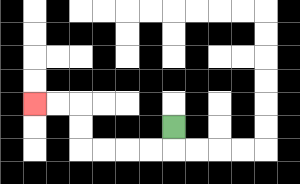{'start': '[7, 5]', 'end': '[1, 4]', 'path_directions': 'D,L,L,L,L,U,U,L,L', 'path_coordinates': '[[7, 5], [7, 6], [6, 6], [5, 6], [4, 6], [3, 6], [3, 5], [3, 4], [2, 4], [1, 4]]'}